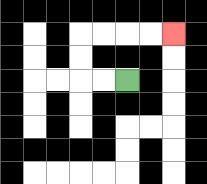{'start': '[5, 3]', 'end': '[7, 1]', 'path_directions': 'L,L,U,U,R,R,R,R', 'path_coordinates': '[[5, 3], [4, 3], [3, 3], [3, 2], [3, 1], [4, 1], [5, 1], [6, 1], [7, 1]]'}